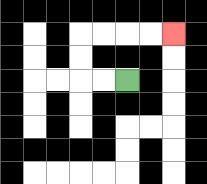{'start': '[5, 3]', 'end': '[7, 1]', 'path_directions': 'L,L,U,U,R,R,R,R', 'path_coordinates': '[[5, 3], [4, 3], [3, 3], [3, 2], [3, 1], [4, 1], [5, 1], [6, 1], [7, 1]]'}